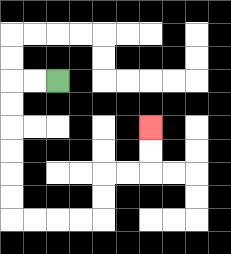{'start': '[2, 3]', 'end': '[6, 5]', 'path_directions': 'L,L,D,D,D,D,D,D,R,R,R,R,U,U,R,R,U,U', 'path_coordinates': '[[2, 3], [1, 3], [0, 3], [0, 4], [0, 5], [0, 6], [0, 7], [0, 8], [0, 9], [1, 9], [2, 9], [3, 9], [4, 9], [4, 8], [4, 7], [5, 7], [6, 7], [6, 6], [6, 5]]'}